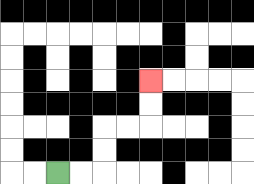{'start': '[2, 7]', 'end': '[6, 3]', 'path_directions': 'R,R,U,U,R,R,U,U', 'path_coordinates': '[[2, 7], [3, 7], [4, 7], [4, 6], [4, 5], [5, 5], [6, 5], [6, 4], [6, 3]]'}